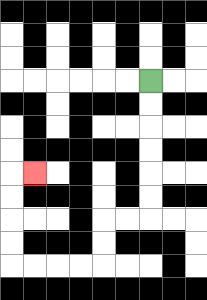{'start': '[6, 3]', 'end': '[1, 7]', 'path_directions': 'D,D,D,D,D,D,L,L,D,D,L,L,L,L,U,U,U,U,R', 'path_coordinates': '[[6, 3], [6, 4], [6, 5], [6, 6], [6, 7], [6, 8], [6, 9], [5, 9], [4, 9], [4, 10], [4, 11], [3, 11], [2, 11], [1, 11], [0, 11], [0, 10], [0, 9], [0, 8], [0, 7], [1, 7]]'}